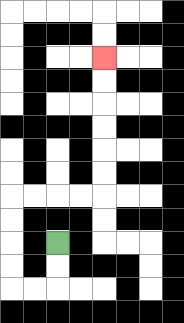{'start': '[2, 10]', 'end': '[4, 2]', 'path_directions': 'D,D,L,L,U,U,U,U,R,R,R,R,U,U,U,U,U,U', 'path_coordinates': '[[2, 10], [2, 11], [2, 12], [1, 12], [0, 12], [0, 11], [0, 10], [0, 9], [0, 8], [1, 8], [2, 8], [3, 8], [4, 8], [4, 7], [4, 6], [4, 5], [4, 4], [4, 3], [4, 2]]'}